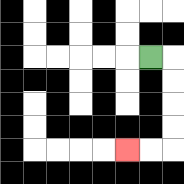{'start': '[6, 2]', 'end': '[5, 6]', 'path_directions': 'R,D,D,D,D,L,L', 'path_coordinates': '[[6, 2], [7, 2], [7, 3], [7, 4], [7, 5], [7, 6], [6, 6], [5, 6]]'}